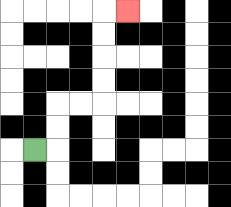{'start': '[1, 6]', 'end': '[5, 0]', 'path_directions': 'R,U,U,R,R,U,U,U,U,R', 'path_coordinates': '[[1, 6], [2, 6], [2, 5], [2, 4], [3, 4], [4, 4], [4, 3], [4, 2], [4, 1], [4, 0], [5, 0]]'}